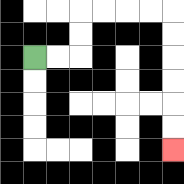{'start': '[1, 2]', 'end': '[7, 6]', 'path_directions': 'R,R,U,U,R,R,R,R,D,D,D,D,D,D', 'path_coordinates': '[[1, 2], [2, 2], [3, 2], [3, 1], [3, 0], [4, 0], [5, 0], [6, 0], [7, 0], [7, 1], [7, 2], [7, 3], [7, 4], [7, 5], [7, 6]]'}